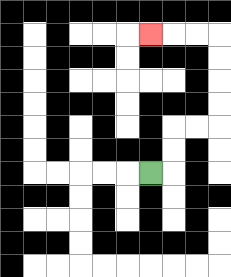{'start': '[6, 7]', 'end': '[6, 1]', 'path_directions': 'R,U,U,R,R,U,U,U,U,L,L,L', 'path_coordinates': '[[6, 7], [7, 7], [7, 6], [7, 5], [8, 5], [9, 5], [9, 4], [9, 3], [9, 2], [9, 1], [8, 1], [7, 1], [6, 1]]'}